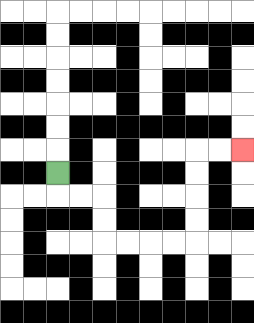{'start': '[2, 7]', 'end': '[10, 6]', 'path_directions': 'D,R,R,D,D,R,R,R,R,U,U,U,U,R,R', 'path_coordinates': '[[2, 7], [2, 8], [3, 8], [4, 8], [4, 9], [4, 10], [5, 10], [6, 10], [7, 10], [8, 10], [8, 9], [8, 8], [8, 7], [8, 6], [9, 6], [10, 6]]'}